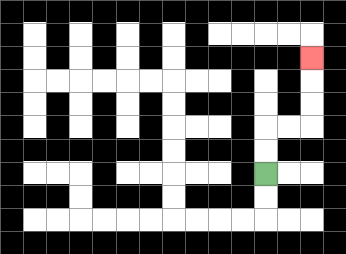{'start': '[11, 7]', 'end': '[13, 2]', 'path_directions': 'U,U,R,R,U,U,U', 'path_coordinates': '[[11, 7], [11, 6], [11, 5], [12, 5], [13, 5], [13, 4], [13, 3], [13, 2]]'}